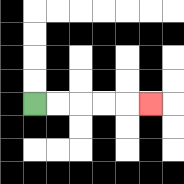{'start': '[1, 4]', 'end': '[6, 4]', 'path_directions': 'R,R,R,R,R', 'path_coordinates': '[[1, 4], [2, 4], [3, 4], [4, 4], [5, 4], [6, 4]]'}